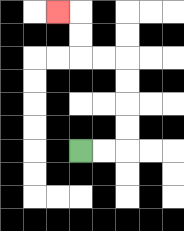{'start': '[3, 6]', 'end': '[2, 0]', 'path_directions': 'R,R,U,U,U,U,L,L,U,U,L', 'path_coordinates': '[[3, 6], [4, 6], [5, 6], [5, 5], [5, 4], [5, 3], [5, 2], [4, 2], [3, 2], [3, 1], [3, 0], [2, 0]]'}